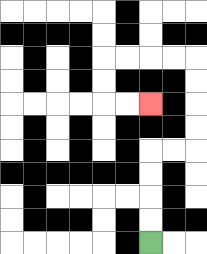{'start': '[6, 10]', 'end': '[6, 4]', 'path_directions': 'U,U,U,U,R,R,U,U,U,U,L,L,L,L,D,D,R,R', 'path_coordinates': '[[6, 10], [6, 9], [6, 8], [6, 7], [6, 6], [7, 6], [8, 6], [8, 5], [8, 4], [8, 3], [8, 2], [7, 2], [6, 2], [5, 2], [4, 2], [4, 3], [4, 4], [5, 4], [6, 4]]'}